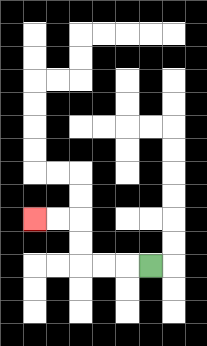{'start': '[6, 11]', 'end': '[1, 9]', 'path_directions': 'L,L,L,U,U,L,L', 'path_coordinates': '[[6, 11], [5, 11], [4, 11], [3, 11], [3, 10], [3, 9], [2, 9], [1, 9]]'}